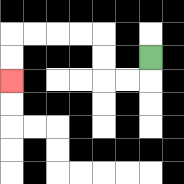{'start': '[6, 2]', 'end': '[0, 3]', 'path_directions': 'D,L,L,U,U,L,L,L,L,D,D', 'path_coordinates': '[[6, 2], [6, 3], [5, 3], [4, 3], [4, 2], [4, 1], [3, 1], [2, 1], [1, 1], [0, 1], [0, 2], [0, 3]]'}